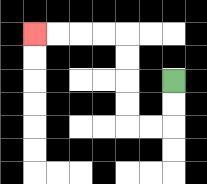{'start': '[7, 3]', 'end': '[1, 1]', 'path_directions': 'D,D,L,L,U,U,U,U,L,L,L,L', 'path_coordinates': '[[7, 3], [7, 4], [7, 5], [6, 5], [5, 5], [5, 4], [5, 3], [5, 2], [5, 1], [4, 1], [3, 1], [2, 1], [1, 1]]'}